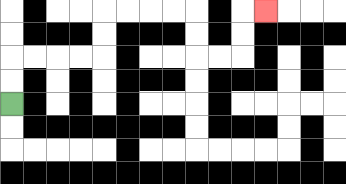{'start': '[0, 4]', 'end': '[11, 0]', 'path_directions': 'U,U,R,R,R,R,U,U,R,R,R,R,D,D,R,R,U,U,R', 'path_coordinates': '[[0, 4], [0, 3], [0, 2], [1, 2], [2, 2], [3, 2], [4, 2], [4, 1], [4, 0], [5, 0], [6, 0], [7, 0], [8, 0], [8, 1], [8, 2], [9, 2], [10, 2], [10, 1], [10, 0], [11, 0]]'}